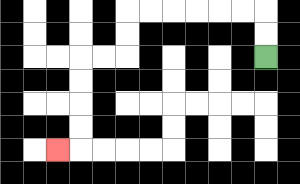{'start': '[11, 2]', 'end': '[2, 6]', 'path_directions': 'U,U,L,L,L,L,L,L,D,D,L,L,D,D,D,D,L', 'path_coordinates': '[[11, 2], [11, 1], [11, 0], [10, 0], [9, 0], [8, 0], [7, 0], [6, 0], [5, 0], [5, 1], [5, 2], [4, 2], [3, 2], [3, 3], [3, 4], [3, 5], [3, 6], [2, 6]]'}